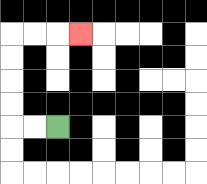{'start': '[2, 5]', 'end': '[3, 1]', 'path_directions': 'L,L,U,U,U,U,R,R,R', 'path_coordinates': '[[2, 5], [1, 5], [0, 5], [0, 4], [0, 3], [0, 2], [0, 1], [1, 1], [2, 1], [3, 1]]'}